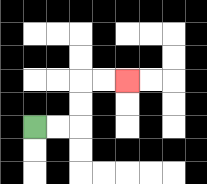{'start': '[1, 5]', 'end': '[5, 3]', 'path_directions': 'R,R,U,U,R,R', 'path_coordinates': '[[1, 5], [2, 5], [3, 5], [3, 4], [3, 3], [4, 3], [5, 3]]'}